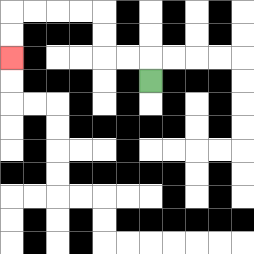{'start': '[6, 3]', 'end': '[0, 2]', 'path_directions': 'U,L,L,U,U,L,L,L,L,D,D', 'path_coordinates': '[[6, 3], [6, 2], [5, 2], [4, 2], [4, 1], [4, 0], [3, 0], [2, 0], [1, 0], [0, 0], [0, 1], [0, 2]]'}